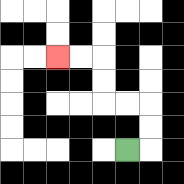{'start': '[5, 6]', 'end': '[2, 2]', 'path_directions': 'R,U,U,L,L,U,U,L,L', 'path_coordinates': '[[5, 6], [6, 6], [6, 5], [6, 4], [5, 4], [4, 4], [4, 3], [4, 2], [3, 2], [2, 2]]'}